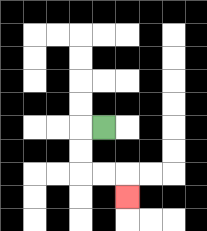{'start': '[4, 5]', 'end': '[5, 8]', 'path_directions': 'L,D,D,R,R,D', 'path_coordinates': '[[4, 5], [3, 5], [3, 6], [3, 7], [4, 7], [5, 7], [5, 8]]'}